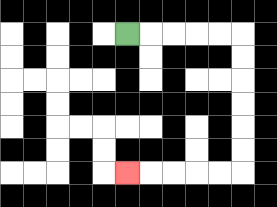{'start': '[5, 1]', 'end': '[5, 7]', 'path_directions': 'R,R,R,R,R,D,D,D,D,D,D,L,L,L,L,L', 'path_coordinates': '[[5, 1], [6, 1], [7, 1], [8, 1], [9, 1], [10, 1], [10, 2], [10, 3], [10, 4], [10, 5], [10, 6], [10, 7], [9, 7], [8, 7], [7, 7], [6, 7], [5, 7]]'}